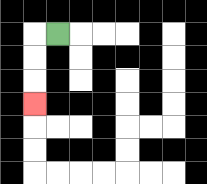{'start': '[2, 1]', 'end': '[1, 4]', 'path_directions': 'L,D,D,D', 'path_coordinates': '[[2, 1], [1, 1], [1, 2], [1, 3], [1, 4]]'}